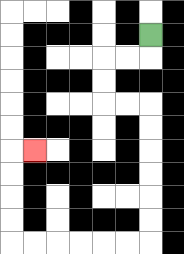{'start': '[6, 1]', 'end': '[1, 6]', 'path_directions': 'D,L,L,D,D,R,R,D,D,D,D,D,D,L,L,L,L,L,L,U,U,U,U,R', 'path_coordinates': '[[6, 1], [6, 2], [5, 2], [4, 2], [4, 3], [4, 4], [5, 4], [6, 4], [6, 5], [6, 6], [6, 7], [6, 8], [6, 9], [6, 10], [5, 10], [4, 10], [3, 10], [2, 10], [1, 10], [0, 10], [0, 9], [0, 8], [0, 7], [0, 6], [1, 6]]'}